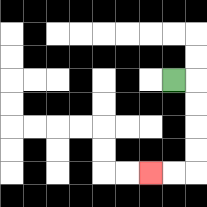{'start': '[7, 3]', 'end': '[6, 7]', 'path_directions': 'R,D,D,D,D,L,L', 'path_coordinates': '[[7, 3], [8, 3], [8, 4], [8, 5], [8, 6], [8, 7], [7, 7], [6, 7]]'}